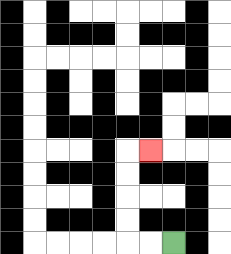{'start': '[7, 10]', 'end': '[6, 6]', 'path_directions': 'L,L,U,U,U,U,R', 'path_coordinates': '[[7, 10], [6, 10], [5, 10], [5, 9], [5, 8], [5, 7], [5, 6], [6, 6]]'}